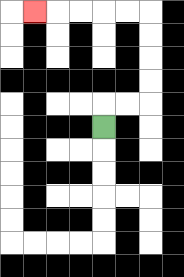{'start': '[4, 5]', 'end': '[1, 0]', 'path_directions': 'U,R,R,U,U,U,U,L,L,L,L,L', 'path_coordinates': '[[4, 5], [4, 4], [5, 4], [6, 4], [6, 3], [6, 2], [6, 1], [6, 0], [5, 0], [4, 0], [3, 0], [2, 0], [1, 0]]'}